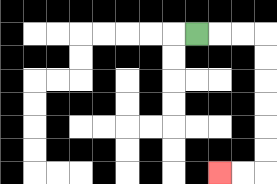{'start': '[8, 1]', 'end': '[9, 7]', 'path_directions': 'R,R,R,D,D,D,D,D,D,L,L', 'path_coordinates': '[[8, 1], [9, 1], [10, 1], [11, 1], [11, 2], [11, 3], [11, 4], [11, 5], [11, 6], [11, 7], [10, 7], [9, 7]]'}